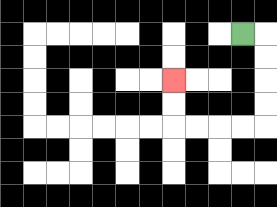{'start': '[10, 1]', 'end': '[7, 3]', 'path_directions': 'R,D,D,D,D,L,L,L,L,U,U', 'path_coordinates': '[[10, 1], [11, 1], [11, 2], [11, 3], [11, 4], [11, 5], [10, 5], [9, 5], [8, 5], [7, 5], [7, 4], [7, 3]]'}